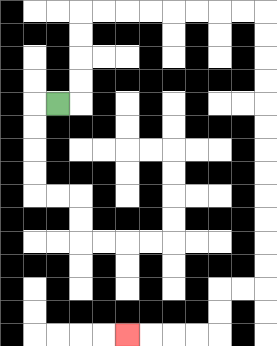{'start': '[2, 4]', 'end': '[5, 14]', 'path_directions': 'R,U,U,U,U,R,R,R,R,R,R,R,R,D,D,D,D,D,D,D,D,D,D,D,D,L,L,D,D,L,L,L,L', 'path_coordinates': '[[2, 4], [3, 4], [3, 3], [3, 2], [3, 1], [3, 0], [4, 0], [5, 0], [6, 0], [7, 0], [8, 0], [9, 0], [10, 0], [11, 0], [11, 1], [11, 2], [11, 3], [11, 4], [11, 5], [11, 6], [11, 7], [11, 8], [11, 9], [11, 10], [11, 11], [11, 12], [10, 12], [9, 12], [9, 13], [9, 14], [8, 14], [7, 14], [6, 14], [5, 14]]'}